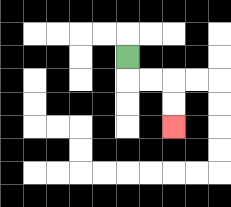{'start': '[5, 2]', 'end': '[7, 5]', 'path_directions': 'D,R,R,D,D', 'path_coordinates': '[[5, 2], [5, 3], [6, 3], [7, 3], [7, 4], [7, 5]]'}